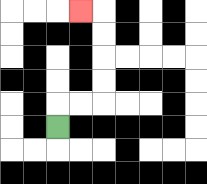{'start': '[2, 5]', 'end': '[3, 0]', 'path_directions': 'U,R,R,U,U,U,U,L', 'path_coordinates': '[[2, 5], [2, 4], [3, 4], [4, 4], [4, 3], [4, 2], [4, 1], [4, 0], [3, 0]]'}